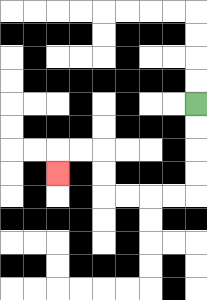{'start': '[8, 4]', 'end': '[2, 7]', 'path_directions': 'D,D,D,D,L,L,L,L,U,U,L,L,D', 'path_coordinates': '[[8, 4], [8, 5], [8, 6], [8, 7], [8, 8], [7, 8], [6, 8], [5, 8], [4, 8], [4, 7], [4, 6], [3, 6], [2, 6], [2, 7]]'}